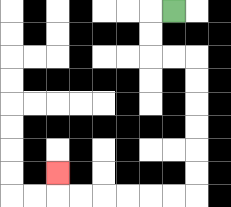{'start': '[7, 0]', 'end': '[2, 7]', 'path_directions': 'L,D,D,R,R,D,D,D,D,D,D,L,L,L,L,L,L,U', 'path_coordinates': '[[7, 0], [6, 0], [6, 1], [6, 2], [7, 2], [8, 2], [8, 3], [8, 4], [8, 5], [8, 6], [8, 7], [8, 8], [7, 8], [6, 8], [5, 8], [4, 8], [3, 8], [2, 8], [2, 7]]'}